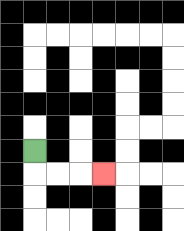{'start': '[1, 6]', 'end': '[4, 7]', 'path_directions': 'D,R,R,R', 'path_coordinates': '[[1, 6], [1, 7], [2, 7], [3, 7], [4, 7]]'}